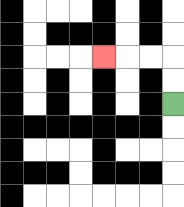{'start': '[7, 4]', 'end': '[4, 2]', 'path_directions': 'U,U,L,L,L', 'path_coordinates': '[[7, 4], [7, 3], [7, 2], [6, 2], [5, 2], [4, 2]]'}